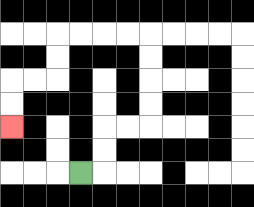{'start': '[3, 7]', 'end': '[0, 5]', 'path_directions': 'R,U,U,R,R,U,U,U,U,L,L,L,L,D,D,L,L,D,D', 'path_coordinates': '[[3, 7], [4, 7], [4, 6], [4, 5], [5, 5], [6, 5], [6, 4], [6, 3], [6, 2], [6, 1], [5, 1], [4, 1], [3, 1], [2, 1], [2, 2], [2, 3], [1, 3], [0, 3], [0, 4], [0, 5]]'}